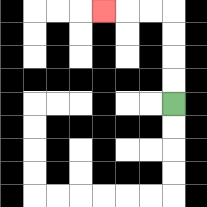{'start': '[7, 4]', 'end': '[4, 0]', 'path_directions': 'U,U,U,U,L,L,L', 'path_coordinates': '[[7, 4], [7, 3], [7, 2], [7, 1], [7, 0], [6, 0], [5, 0], [4, 0]]'}